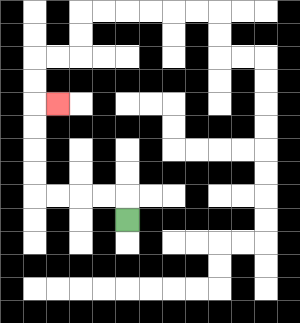{'start': '[5, 9]', 'end': '[2, 4]', 'path_directions': 'U,L,L,L,L,U,U,U,U,R', 'path_coordinates': '[[5, 9], [5, 8], [4, 8], [3, 8], [2, 8], [1, 8], [1, 7], [1, 6], [1, 5], [1, 4], [2, 4]]'}